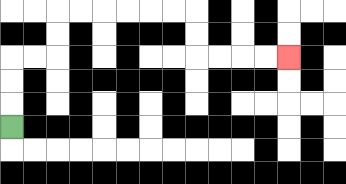{'start': '[0, 5]', 'end': '[12, 2]', 'path_directions': 'U,U,U,R,R,U,U,R,R,R,R,R,R,D,D,R,R,R,R', 'path_coordinates': '[[0, 5], [0, 4], [0, 3], [0, 2], [1, 2], [2, 2], [2, 1], [2, 0], [3, 0], [4, 0], [5, 0], [6, 0], [7, 0], [8, 0], [8, 1], [8, 2], [9, 2], [10, 2], [11, 2], [12, 2]]'}